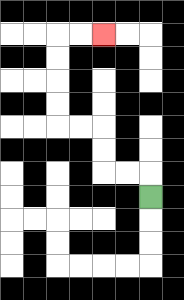{'start': '[6, 8]', 'end': '[4, 1]', 'path_directions': 'U,L,L,U,U,L,L,U,U,U,U,R,R', 'path_coordinates': '[[6, 8], [6, 7], [5, 7], [4, 7], [4, 6], [4, 5], [3, 5], [2, 5], [2, 4], [2, 3], [2, 2], [2, 1], [3, 1], [4, 1]]'}